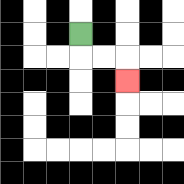{'start': '[3, 1]', 'end': '[5, 3]', 'path_directions': 'D,R,R,D', 'path_coordinates': '[[3, 1], [3, 2], [4, 2], [5, 2], [5, 3]]'}